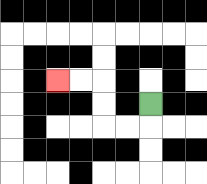{'start': '[6, 4]', 'end': '[2, 3]', 'path_directions': 'D,L,L,U,U,L,L', 'path_coordinates': '[[6, 4], [6, 5], [5, 5], [4, 5], [4, 4], [4, 3], [3, 3], [2, 3]]'}